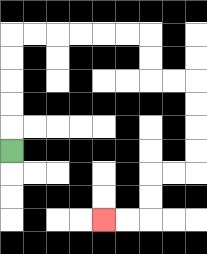{'start': '[0, 6]', 'end': '[4, 9]', 'path_directions': 'U,U,U,U,U,R,R,R,R,R,R,D,D,R,R,D,D,D,D,L,L,D,D,L,L', 'path_coordinates': '[[0, 6], [0, 5], [0, 4], [0, 3], [0, 2], [0, 1], [1, 1], [2, 1], [3, 1], [4, 1], [5, 1], [6, 1], [6, 2], [6, 3], [7, 3], [8, 3], [8, 4], [8, 5], [8, 6], [8, 7], [7, 7], [6, 7], [6, 8], [6, 9], [5, 9], [4, 9]]'}